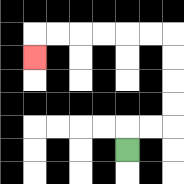{'start': '[5, 6]', 'end': '[1, 2]', 'path_directions': 'U,R,R,U,U,U,U,L,L,L,L,L,L,D', 'path_coordinates': '[[5, 6], [5, 5], [6, 5], [7, 5], [7, 4], [7, 3], [7, 2], [7, 1], [6, 1], [5, 1], [4, 1], [3, 1], [2, 1], [1, 1], [1, 2]]'}